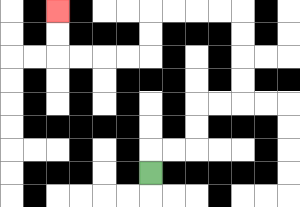{'start': '[6, 7]', 'end': '[2, 0]', 'path_directions': 'U,R,R,U,U,R,R,U,U,U,U,L,L,L,L,D,D,L,L,L,L,U,U', 'path_coordinates': '[[6, 7], [6, 6], [7, 6], [8, 6], [8, 5], [8, 4], [9, 4], [10, 4], [10, 3], [10, 2], [10, 1], [10, 0], [9, 0], [8, 0], [7, 0], [6, 0], [6, 1], [6, 2], [5, 2], [4, 2], [3, 2], [2, 2], [2, 1], [2, 0]]'}